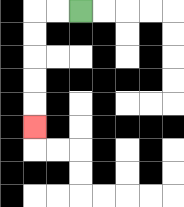{'start': '[3, 0]', 'end': '[1, 5]', 'path_directions': 'L,L,D,D,D,D,D', 'path_coordinates': '[[3, 0], [2, 0], [1, 0], [1, 1], [1, 2], [1, 3], [1, 4], [1, 5]]'}